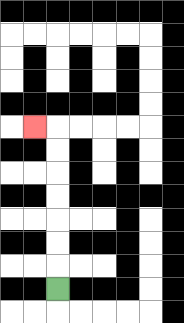{'start': '[2, 12]', 'end': '[1, 5]', 'path_directions': 'U,U,U,U,U,U,U,L', 'path_coordinates': '[[2, 12], [2, 11], [2, 10], [2, 9], [2, 8], [2, 7], [2, 6], [2, 5], [1, 5]]'}